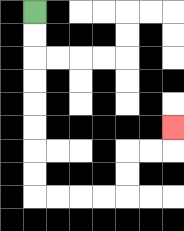{'start': '[1, 0]', 'end': '[7, 5]', 'path_directions': 'D,D,D,D,D,D,D,D,R,R,R,R,U,U,R,R,U', 'path_coordinates': '[[1, 0], [1, 1], [1, 2], [1, 3], [1, 4], [1, 5], [1, 6], [1, 7], [1, 8], [2, 8], [3, 8], [4, 8], [5, 8], [5, 7], [5, 6], [6, 6], [7, 6], [7, 5]]'}